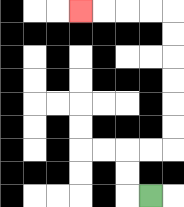{'start': '[6, 8]', 'end': '[3, 0]', 'path_directions': 'L,U,U,R,R,U,U,U,U,U,U,L,L,L,L', 'path_coordinates': '[[6, 8], [5, 8], [5, 7], [5, 6], [6, 6], [7, 6], [7, 5], [7, 4], [7, 3], [7, 2], [7, 1], [7, 0], [6, 0], [5, 0], [4, 0], [3, 0]]'}